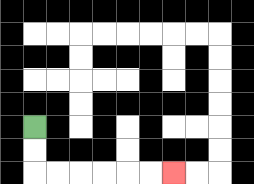{'start': '[1, 5]', 'end': '[7, 7]', 'path_directions': 'D,D,R,R,R,R,R,R', 'path_coordinates': '[[1, 5], [1, 6], [1, 7], [2, 7], [3, 7], [4, 7], [5, 7], [6, 7], [7, 7]]'}